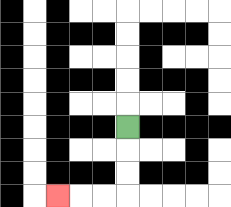{'start': '[5, 5]', 'end': '[2, 8]', 'path_directions': 'D,D,D,L,L,L', 'path_coordinates': '[[5, 5], [5, 6], [5, 7], [5, 8], [4, 8], [3, 8], [2, 8]]'}